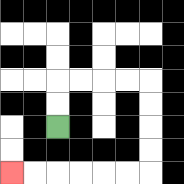{'start': '[2, 5]', 'end': '[0, 7]', 'path_directions': 'U,U,R,R,R,R,D,D,D,D,L,L,L,L,L,L', 'path_coordinates': '[[2, 5], [2, 4], [2, 3], [3, 3], [4, 3], [5, 3], [6, 3], [6, 4], [6, 5], [6, 6], [6, 7], [5, 7], [4, 7], [3, 7], [2, 7], [1, 7], [0, 7]]'}